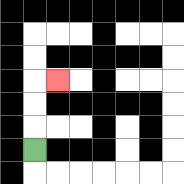{'start': '[1, 6]', 'end': '[2, 3]', 'path_directions': 'U,U,U,R', 'path_coordinates': '[[1, 6], [1, 5], [1, 4], [1, 3], [2, 3]]'}